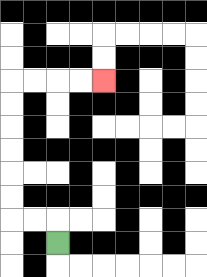{'start': '[2, 10]', 'end': '[4, 3]', 'path_directions': 'U,L,L,U,U,U,U,U,U,R,R,R,R', 'path_coordinates': '[[2, 10], [2, 9], [1, 9], [0, 9], [0, 8], [0, 7], [0, 6], [0, 5], [0, 4], [0, 3], [1, 3], [2, 3], [3, 3], [4, 3]]'}